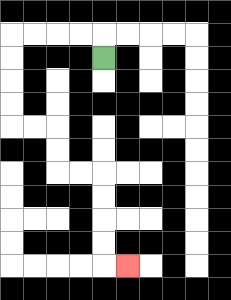{'start': '[4, 2]', 'end': '[5, 11]', 'path_directions': 'U,L,L,L,L,D,D,D,D,R,R,D,D,R,R,D,D,D,D,R', 'path_coordinates': '[[4, 2], [4, 1], [3, 1], [2, 1], [1, 1], [0, 1], [0, 2], [0, 3], [0, 4], [0, 5], [1, 5], [2, 5], [2, 6], [2, 7], [3, 7], [4, 7], [4, 8], [4, 9], [4, 10], [4, 11], [5, 11]]'}